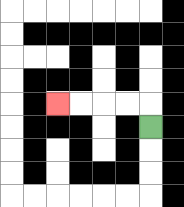{'start': '[6, 5]', 'end': '[2, 4]', 'path_directions': 'U,L,L,L,L', 'path_coordinates': '[[6, 5], [6, 4], [5, 4], [4, 4], [3, 4], [2, 4]]'}